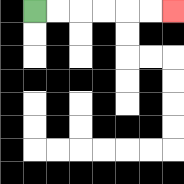{'start': '[1, 0]', 'end': '[7, 0]', 'path_directions': 'R,R,R,R,R,R', 'path_coordinates': '[[1, 0], [2, 0], [3, 0], [4, 0], [5, 0], [6, 0], [7, 0]]'}